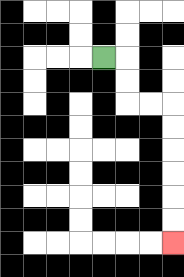{'start': '[4, 2]', 'end': '[7, 10]', 'path_directions': 'R,D,D,R,R,D,D,D,D,D,D', 'path_coordinates': '[[4, 2], [5, 2], [5, 3], [5, 4], [6, 4], [7, 4], [7, 5], [7, 6], [7, 7], [7, 8], [7, 9], [7, 10]]'}